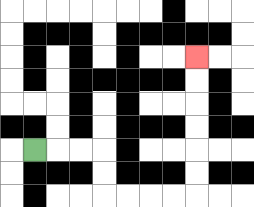{'start': '[1, 6]', 'end': '[8, 2]', 'path_directions': 'R,R,R,D,D,R,R,R,R,U,U,U,U,U,U', 'path_coordinates': '[[1, 6], [2, 6], [3, 6], [4, 6], [4, 7], [4, 8], [5, 8], [6, 8], [7, 8], [8, 8], [8, 7], [8, 6], [8, 5], [8, 4], [8, 3], [8, 2]]'}